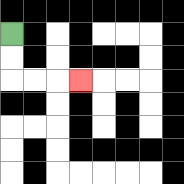{'start': '[0, 1]', 'end': '[3, 3]', 'path_directions': 'D,D,R,R,R', 'path_coordinates': '[[0, 1], [0, 2], [0, 3], [1, 3], [2, 3], [3, 3]]'}